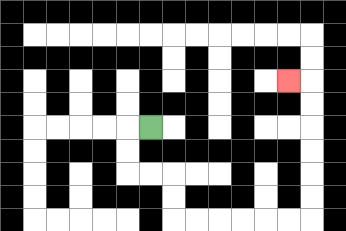{'start': '[6, 5]', 'end': '[12, 3]', 'path_directions': 'L,D,D,R,R,D,D,R,R,R,R,R,R,U,U,U,U,U,U,L', 'path_coordinates': '[[6, 5], [5, 5], [5, 6], [5, 7], [6, 7], [7, 7], [7, 8], [7, 9], [8, 9], [9, 9], [10, 9], [11, 9], [12, 9], [13, 9], [13, 8], [13, 7], [13, 6], [13, 5], [13, 4], [13, 3], [12, 3]]'}